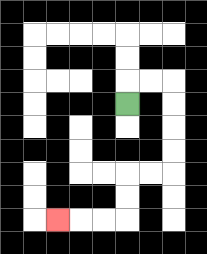{'start': '[5, 4]', 'end': '[2, 9]', 'path_directions': 'U,R,R,D,D,D,D,L,L,D,D,L,L,L', 'path_coordinates': '[[5, 4], [5, 3], [6, 3], [7, 3], [7, 4], [7, 5], [7, 6], [7, 7], [6, 7], [5, 7], [5, 8], [5, 9], [4, 9], [3, 9], [2, 9]]'}